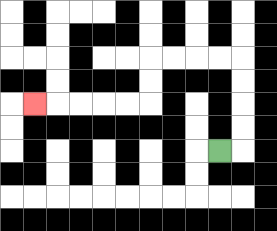{'start': '[9, 6]', 'end': '[1, 4]', 'path_directions': 'R,U,U,U,U,L,L,L,L,D,D,L,L,L,L,L', 'path_coordinates': '[[9, 6], [10, 6], [10, 5], [10, 4], [10, 3], [10, 2], [9, 2], [8, 2], [7, 2], [6, 2], [6, 3], [6, 4], [5, 4], [4, 4], [3, 4], [2, 4], [1, 4]]'}